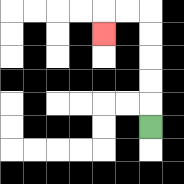{'start': '[6, 5]', 'end': '[4, 1]', 'path_directions': 'U,U,U,U,U,L,L,D', 'path_coordinates': '[[6, 5], [6, 4], [6, 3], [6, 2], [6, 1], [6, 0], [5, 0], [4, 0], [4, 1]]'}